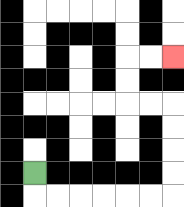{'start': '[1, 7]', 'end': '[7, 2]', 'path_directions': 'D,R,R,R,R,R,R,U,U,U,U,L,L,U,U,R,R', 'path_coordinates': '[[1, 7], [1, 8], [2, 8], [3, 8], [4, 8], [5, 8], [6, 8], [7, 8], [7, 7], [7, 6], [7, 5], [7, 4], [6, 4], [5, 4], [5, 3], [5, 2], [6, 2], [7, 2]]'}